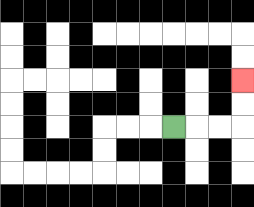{'start': '[7, 5]', 'end': '[10, 3]', 'path_directions': 'R,R,R,U,U', 'path_coordinates': '[[7, 5], [8, 5], [9, 5], [10, 5], [10, 4], [10, 3]]'}